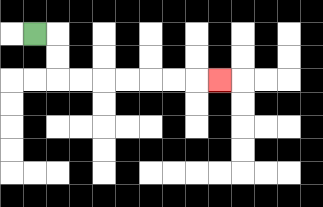{'start': '[1, 1]', 'end': '[9, 3]', 'path_directions': 'R,D,D,R,R,R,R,R,R,R', 'path_coordinates': '[[1, 1], [2, 1], [2, 2], [2, 3], [3, 3], [4, 3], [5, 3], [6, 3], [7, 3], [8, 3], [9, 3]]'}